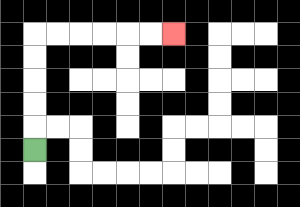{'start': '[1, 6]', 'end': '[7, 1]', 'path_directions': 'U,U,U,U,U,R,R,R,R,R,R', 'path_coordinates': '[[1, 6], [1, 5], [1, 4], [1, 3], [1, 2], [1, 1], [2, 1], [3, 1], [4, 1], [5, 1], [6, 1], [7, 1]]'}